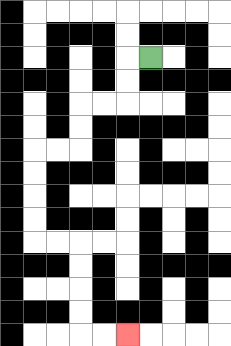{'start': '[6, 2]', 'end': '[5, 14]', 'path_directions': 'L,D,D,L,L,D,D,L,L,D,D,D,D,R,R,D,D,D,D,R,R', 'path_coordinates': '[[6, 2], [5, 2], [5, 3], [5, 4], [4, 4], [3, 4], [3, 5], [3, 6], [2, 6], [1, 6], [1, 7], [1, 8], [1, 9], [1, 10], [2, 10], [3, 10], [3, 11], [3, 12], [3, 13], [3, 14], [4, 14], [5, 14]]'}